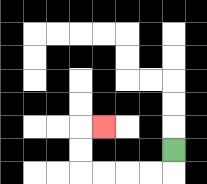{'start': '[7, 6]', 'end': '[4, 5]', 'path_directions': 'D,L,L,L,L,U,U,R', 'path_coordinates': '[[7, 6], [7, 7], [6, 7], [5, 7], [4, 7], [3, 7], [3, 6], [3, 5], [4, 5]]'}